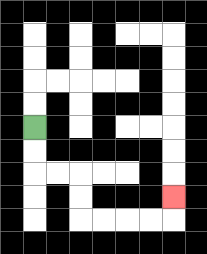{'start': '[1, 5]', 'end': '[7, 8]', 'path_directions': 'D,D,R,R,D,D,R,R,R,R,U', 'path_coordinates': '[[1, 5], [1, 6], [1, 7], [2, 7], [3, 7], [3, 8], [3, 9], [4, 9], [5, 9], [6, 9], [7, 9], [7, 8]]'}